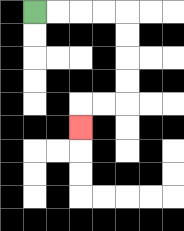{'start': '[1, 0]', 'end': '[3, 5]', 'path_directions': 'R,R,R,R,D,D,D,D,L,L,D', 'path_coordinates': '[[1, 0], [2, 0], [3, 0], [4, 0], [5, 0], [5, 1], [5, 2], [5, 3], [5, 4], [4, 4], [3, 4], [3, 5]]'}